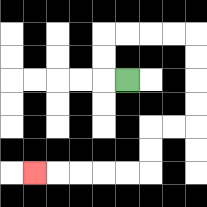{'start': '[5, 3]', 'end': '[1, 7]', 'path_directions': 'L,U,U,R,R,R,R,D,D,D,D,L,L,D,D,L,L,L,L,L', 'path_coordinates': '[[5, 3], [4, 3], [4, 2], [4, 1], [5, 1], [6, 1], [7, 1], [8, 1], [8, 2], [8, 3], [8, 4], [8, 5], [7, 5], [6, 5], [6, 6], [6, 7], [5, 7], [4, 7], [3, 7], [2, 7], [1, 7]]'}